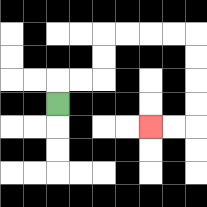{'start': '[2, 4]', 'end': '[6, 5]', 'path_directions': 'U,R,R,U,U,R,R,R,R,D,D,D,D,L,L', 'path_coordinates': '[[2, 4], [2, 3], [3, 3], [4, 3], [4, 2], [4, 1], [5, 1], [6, 1], [7, 1], [8, 1], [8, 2], [8, 3], [8, 4], [8, 5], [7, 5], [6, 5]]'}